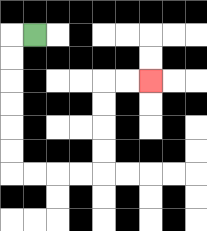{'start': '[1, 1]', 'end': '[6, 3]', 'path_directions': 'L,D,D,D,D,D,D,R,R,R,R,U,U,U,U,R,R', 'path_coordinates': '[[1, 1], [0, 1], [0, 2], [0, 3], [0, 4], [0, 5], [0, 6], [0, 7], [1, 7], [2, 7], [3, 7], [4, 7], [4, 6], [4, 5], [4, 4], [4, 3], [5, 3], [6, 3]]'}